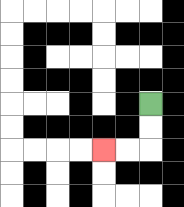{'start': '[6, 4]', 'end': '[4, 6]', 'path_directions': 'D,D,L,L', 'path_coordinates': '[[6, 4], [6, 5], [6, 6], [5, 6], [4, 6]]'}